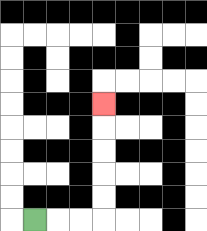{'start': '[1, 9]', 'end': '[4, 4]', 'path_directions': 'R,R,R,U,U,U,U,U', 'path_coordinates': '[[1, 9], [2, 9], [3, 9], [4, 9], [4, 8], [4, 7], [4, 6], [4, 5], [4, 4]]'}